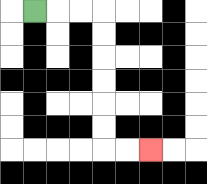{'start': '[1, 0]', 'end': '[6, 6]', 'path_directions': 'R,R,R,D,D,D,D,D,D,R,R', 'path_coordinates': '[[1, 0], [2, 0], [3, 0], [4, 0], [4, 1], [4, 2], [4, 3], [4, 4], [4, 5], [4, 6], [5, 6], [6, 6]]'}